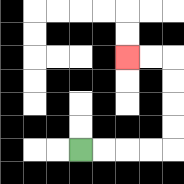{'start': '[3, 6]', 'end': '[5, 2]', 'path_directions': 'R,R,R,R,U,U,U,U,L,L', 'path_coordinates': '[[3, 6], [4, 6], [5, 6], [6, 6], [7, 6], [7, 5], [7, 4], [7, 3], [7, 2], [6, 2], [5, 2]]'}